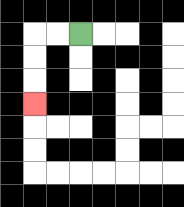{'start': '[3, 1]', 'end': '[1, 4]', 'path_directions': 'L,L,D,D,D', 'path_coordinates': '[[3, 1], [2, 1], [1, 1], [1, 2], [1, 3], [1, 4]]'}